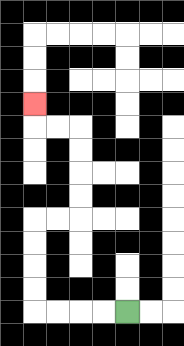{'start': '[5, 13]', 'end': '[1, 4]', 'path_directions': 'L,L,L,L,U,U,U,U,R,R,U,U,U,U,L,L,U', 'path_coordinates': '[[5, 13], [4, 13], [3, 13], [2, 13], [1, 13], [1, 12], [1, 11], [1, 10], [1, 9], [2, 9], [3, 9], [3, 8], [3, 7], [3, 6], [3, 5], [2, 5], [1, 5], [1, 4]]'}